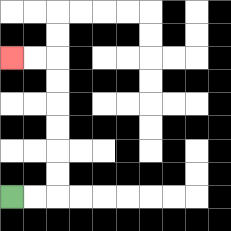{'start': '[0, 8]', 'end': '[0, 2]', 'path_directions': 'R,R,U,U,U,U,U,U,L,L', 'path_coordinates': '[[0, 8], [1, 8], [2, 8], [2, 7], [2, 6], [2, 5], [2, 4], [2, 3], [2, 2], [1, 2], [0, 2]]'}